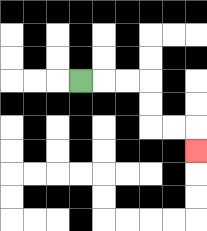{'start': '[3, 3]', 'end': '[8, 6]', 'path_directions': 'R,R,R,D,D,R,R,D', 'path_coordinates': '[[3, 3], [4, 3], [5, 3], [6, 3], [6, 4], [6, 5], [7, 5], [8, 5], [8, 6]]'}